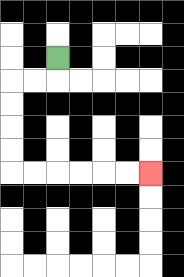{'start': '[2, 2]', 'end': '[6, 7]', 'path_directions': 'D,L,L,D,D,D,D,R,R,R,R,R,R', 'path_coordinates': '[[2, 2], [2, 3], [1, 3], [0, 3], [0, 4], [0, 5], [0, 6], [0, 7], [1, 7], [2, 7], [3, 7], [4, 7], [5, 7], [6, 7]]'}